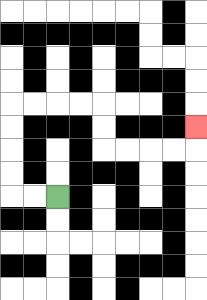{'start': '[2, 8]', 'end': '[8, 5]', 'path_directions': 'L,L,U,U,U,U,R,R,R,R,D,D,R,R,R,R,U', 'path_coordinates': '[[2, 8], [1, 8], [0, 8], [0, 7], [0, 6], [0, 5], [0, 4], [1, 4], [2, 4], [3, 4], [4, 4], [4, 5], [4, 6], [5, 6], [6, 6], [7, 6], [8, 6], [8, 5]]'}